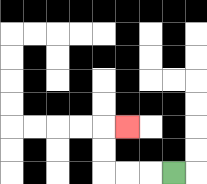{'start': '[7, 7]', 'end': '[5, 5]', 'path_directions': 'L,L,L,U,U,R', 'path_coordinates': '[[7, 7], [6, 7], [5, 7], [4, 7], [4, 6], [4, 5], [5, 5]]'}